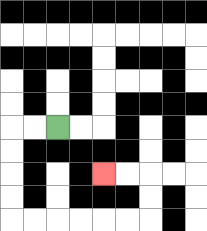{'start': '[2, 5]', 'end': '[4, 7]', 'path_directions': 'L,L,D,D,D,D,R,R,R,R,R,R,U,U,L,L', 'path_coordinates': '[[2, 5], [1, 5], [0, 5], [0, 6], [0, 7], [0, 8], [0, 9], [1, 9], [2, 9], [3, 9], [4, 9], [5, 9], [6, 9], [6, 8], [6, 7], [5, 7], [4, 7]]'}